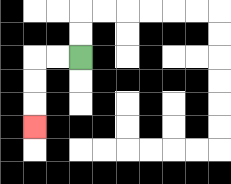{'start': '[3, 2]', 'end': '[1, 5]', 'path_directions': 'L,L,D,D,D', 'path_coordinates': '[[3, 2], [2, 2], [1, 2], [1, 3], [1, 4], [1, 5]]'}